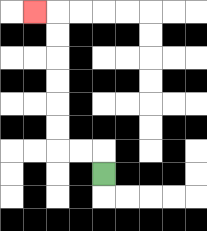{'start': '[4, 7]', 'end': '[1, 0]', 'path_directions': 'U,L,L,U,U,U,U,U,U,L', 'path_coordinates': '[[4, 7], [4, 6], [3, 6], [2, 6], [2, 5], [2, 4], [2, 3], [2, 2], [2, 1], [2, 0], [1, 0]]'}